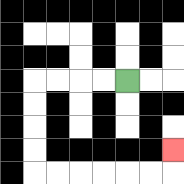{'start': '[5, 3]', 'end': '[7, 6]', 'path_directions': 'L,L,L,L,D,D,D,D,R,R,R,R,R,R,U', 'path_coordinates': '[[5, 3], [4, 3], [3, 3], [2, 3], [1, 3], [1, 4], [1, 5], [1, 6], [1, 7], [2, 7], [3, 7], [4, 7], [5, 7], [6, 7], [7, 7], [7, 6]]'}